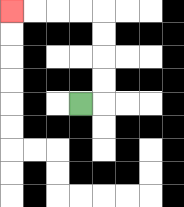{'start': '[3, 4]', 'end': '[0, 0]', 'path_directions': 'R,U,U,U,U,L,L,L,L', 'path_coordinates': '[[3, 4], [4, 4], [4, 3], [4, 2], [4, 1], [4, 0], [3, 0], [2, 0], [1, 0], [0, 0]]'}